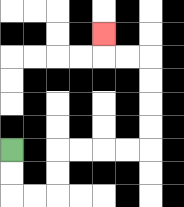{'start': '[0, 6]', 'end': '[4, 1]', 'path_directions': 'D,D,R,R,U,U,R,R,R,R,U,U,U,U,L,L,U', 'path_coordinates': '[[0, 6], [0, 7], [0, 8], [1, 8], [2, 8], [2, 7], [2, 6], [3, 6], [4, 6], [5, 6], [6, 6], [6, 5], [6, 4], [6, 3], [6, 2], [5, 2], [4, 2], [4, 1]]'}